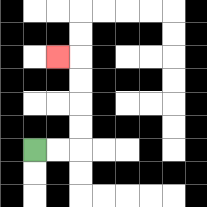{'start': '[1, 6]', 'end': '[2, 2]', 'path_directions': 'R,R,U,U,U,U,L', 'path_coordinates': '[[1, 6], [2, 6], [3, 6], [3, 5], [3, 4], [3, 3], [3, 2], [2, 2]]'}